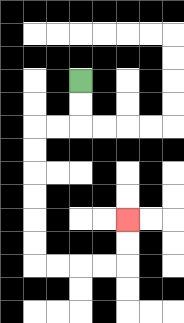{'start': '[3, 3]', 'end': '[5, 9]', 'path_directions': 'D,D,L,L,D,D,D,D,D,D,R,R,R,R,U,U', 'path_coordinates': '[[3, 3], [3, 4], [3, 5], [2, 5], [1, 5], [1, 6], [1, 7], [1, 8], [1, 9], [1, 10], [1, 11], [2, 11], [3, 11], [4, 11], [5, 11], [5, 10], [5, 9]]'}